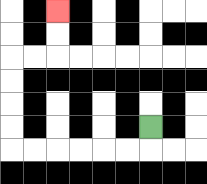{'start': '[6, 5]', 'end': '[2, 0]', 'path_directions': 'D,L,L,L,L,L,L,U,U,U,U,R,R,U,U', 'path_coordinates': '[[6, 5], [6, 6], [5, 6], [4, 6], [3, 6], [2, 6], [1, 6], [0, 6], [0, 5], [0, 4], [0, 3], [0, 2], [1, 2], [2, 2], [2, 1], [2, 0]]'}